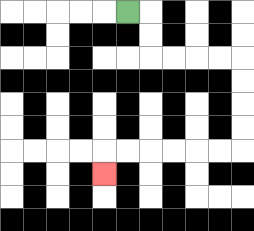{'start': '[5, 0]', 'end': '[4, 7]', 'path_directions': 'R,D,D,R,R,R,R,D,D,D,D,L,L,L,L,L,L,D', 'path_coordinates': '[[5, 0], [6, 0], [6, 1], [6, 2], [7, 2], [8, 2], [9, 2], [10, 2], [10, 3], [10, 4], [10, 5], [10, 6], [9, 6], [8, 6], [7, 6], [6, 6], [5, 6], [4, 6], [4, 7]]'}